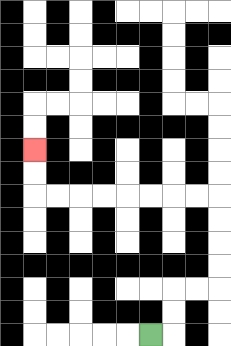{'start': '[6, 14]', 'end': '[1, 6]', 'path_directions': 'R,U,U,R,R,U,U,U,U,L,L,L,L,L,L,L,L,U,U', 'path_coordinates': '[[6, 14], [7, 14], [7, 13], [7, 12], [8, 12], [9, 12], [9, 11], [9, 10], [9, 9], [9, 8], [8, 8], [7, 8], [6, 8], [5, 8], [4, 8], [3, 8], [2, 8], [1, 8], [1, 7], [1, 6]]'}